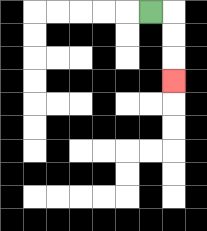{'start': '[6, 0]', 'end': '[7, 3]', 'path_directions': 'R,D,D,D', 'path_coordinates': '[[6, 0], [7, 0], [7, 1], [7, 2], [7, 3]]'}